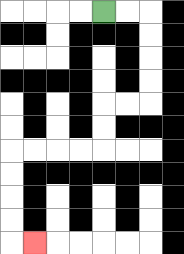{'start': '[4, 0]', 'end': '[1, 10]', 'path_directions': 'R,R,D,D,D,D,L,L,D,D,L,L,L,L,D,D,D,D,R', 'path_coordinates': '[[4, 0], [5, 0], [6, 0], [6, 1], [6, 2], [6, 3], [6, 4], [5, 4], [4, 4], [4, 5], [4, 6], [3, 6], [2, 6], [1, 6], [0, 6], [0, 7], [0, 8], [0, 9], [0, 10], [1, 10]]'}